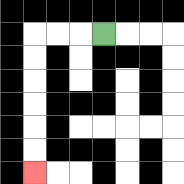{'start': '[4, 1]', 'end': '[1, 7]', 'path_directions': 'L,L,L,D,D,D,D,D,D', 'path_coordinates': '[[4, 1], [3, 1], [2, 1], [1, 1], [1, 2], [1, 3], [1, 4], [1, 5], [1, 6], [1, 7]]'}